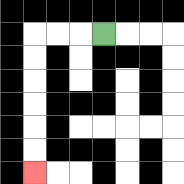{'start': '[4, 1]', 'end': '[1, 7]', 'path_directions': 'L,L,L,D,D,D,D,D,D', 'path_coordinates': '[[4, 1], [3, 1], [2, 1], [1, 1], [1, 2], [1, 3], [1, 4], [1, 5], [1, 6], [1, 7]]'}